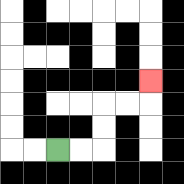{'start': '[2, 6]', 'end': '[6, 3]', 'path_directions': 'R,R,U,U,R,R,U', 'path_coordinates': '[[2, 6], [3, 6], [4, 6], [4, 5], [4, 4], [5, 4], [6, 4], [6, 3]]'}